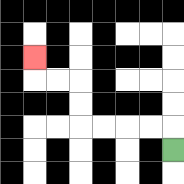{'start': '[7, 6]', 'end': '[1, 2]', 'path_directions': 'U,L,L,L,L,U,U,L,L,U', 'path_coordinates': '[[7, 6], [7, 5], [6, 5], [5, 5], [4, 5], [3, 5], [3, 4], [3, 3], [2, 3], [1, 3], [1, 2]]'}